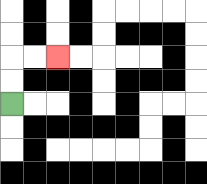{'start': '[0, 4]', 'end': '[2, 2]', 'path_directions': 'U,U,R,R', 'path_coordinates': '[[0, 4], [0, 3], [0, 2], [1, 2], [2, 2]]'}